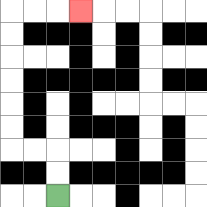{'start': '[2, 8]', 'end': '[3, 0]', 'path_directions': 'U,U,L,L,U,U,U,U,U,U,R,R,R', 'path_coordinates': '[[2, 8], [2, 7], [2, 6], [1, 6], [0, 6], [0, 5], [0, 4], [0, 3], [0, 2], [0, 1], [0, 0], [1, 0], [2, 0], [3, 0]]'}